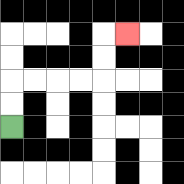{'start': '[0, 5]', 'end': '[5, 1]', 'path_directions': 'U,U,R,R,R,R,U,U,R', 'path_coordinates': '[[0, 5], [0, 4], [0, 3], [1, 3], [2, 3], [3, 3], [4, 3], [4, 2], [4, 1], [5, 1]]'}